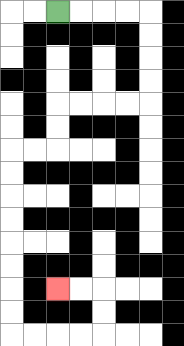{'start': '[2, 0]', 'end': '[2, 12]', 'path_directions': 'R,R,R,R,D,D,D,D,L,L,L,L,D,D,L,L,D,D,D,D,D,D,D,D,R,R,R,R,U,U,L,L', 'path_coordinates': '[[2, 0], [3, 0], [4, 0], [5, 0], [6, 0], [6, 1], [6, 2], [6, 3], [6, 4], [5, 4], [4, 4], [3, 4], [2, 4], [2, 5], [2, 6], [1, 6], [0, 6], [0, 7], [0, 8], [0, 9], [0, 10], [0, 11], [0, 12], [0, 13], [0, 14], [1, 14], [2, 14], [3, 14], [4, 14], [4, 13], [4, 12], [3, 12], [2, 12]]'}